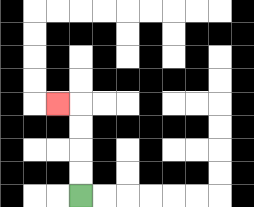{'start': '[3, 8]', 'end': '[2, 4]', 'path_directions': 'U,U,U,U,L', 'path_coordinates': '[[3, 8], [3, 7], [3, 6], [3, 5], [3, 4], [2, 4]]'}